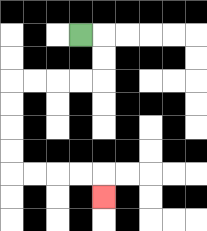{'start': '[3, 1]', 'end': '[4, 8]', 'path_directions': 'R,D,D,L,L,L,L,D,D,D,D,R,R,R,R,D', 'path_coordinates': '[[3, 1], [4, 1], [4, 2], [4, 3], [3, 3], [2, 3], [1, 3], [0, 3], [0, 4], [0, 5], [0, 6], [0, 7], [1, 7], [2, 7], [3, 7], [4, 7], [4, 8]]'}